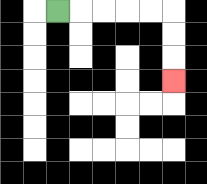{'start': '[2, 0]', 'end': '[7, 3]', 'path_directions': 'R,R,R,R,R,D,D,D', 'path_coordinates': '[[2, 0], [3, 0], [4, 0], [5, 0], [6, 0], [7, 0], [7, 1], [7, 2], [7, 3]]'}